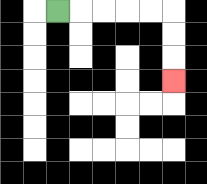{'start': '[2, 0]', 'end': '[7, 3]', 'path_directions': 'R,R,R,R,R,D,D,D', 'path_coordinates': '[[2, 0], [3, 0], [4, 0], [5, 0], [6, 0], [7, 0], [7, 1], [7, 2], [7, 3]]'}